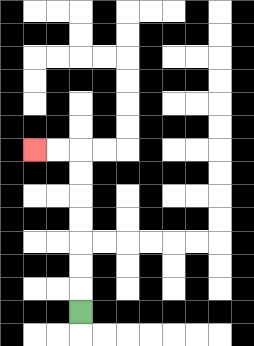{'start': '[3, 13]', 'end': '[1, 6]', 'path_directions': 'U,U,U,U,U,U,U,L,L', 'path_coordinates': '[[3, 13], [3, 12], [3, 11], [3, 10], [3, 9], [3, 8], [3, 7], [3, 6], [2, 6], [1, 6]]'}